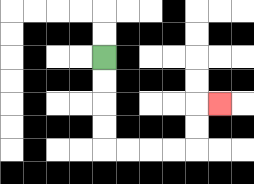{'start': '[4, 2]', 'end': '[9, 4]', 'path_directions': 'D,D,D,D,R,R,R,R,U,U,R', 'path_coordinates': '[[4, 2], [4, 3], [4, 4], [4, 5], [4, 6], [5, 6], [6, 6], [7, 6], [8, 6], [8, 5], [8, 4], [9, 4]]'}